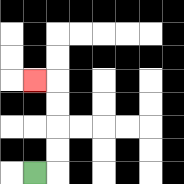{'start': '[1, 7]', 'end': '[1, 3]', 'path_directions': 'R,U,U,U,U,L', 'path_coordinates': '[[1, 7], [2, 7], [2, 6], [2, 5], [2, 4], [2, 3], [1, 3]]'}